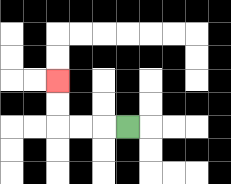{'start': '[5, 5]', 'end': '[2, 3]', 'path_directions': 'L,L,L,U,U', 'path_coordinates': '[[5, 5], [4, 5], [3, 5], [2, 5], [2, 4], [2, 3]]'}